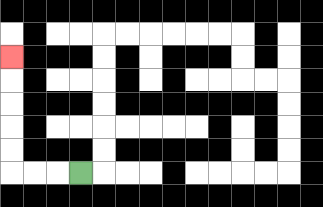{'start': '[3, 7]', 'end': '[0, 2]', 'path_directions': 'L,L,L,U,U,U,U,U', 'path_coordinates': '[[3, 7], [2, 7], [1, 7], [0, 7], [0, 6], [0, 5], [0, 4], [0, 3], [0, 2]]'}